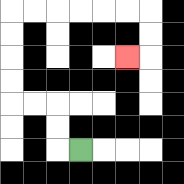{'start': '[3, 6]', 'end': '[5, 2]', 'path_directions': 'L,U,U,L,L,U,U,U,U,R,R,R,R,R,R,D,D,L', 'path_coordinates': '[[3, 6], [2, 6], [2, 5], [2, 4], [1, 4], [0, 4], [0, 3], [0, 2], [0, 1], [0, 0], [1, 0], [2, 0], [3, 0], [4, 0], [5, 0], [6, 0], [6, 1], [6, 2], [5, 2]]'}